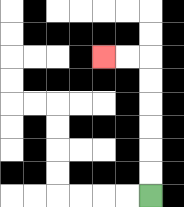{'start': '[6, 8]', 'end': '[4, 2]', 'path_directions': 'U,U,U,U,U,U,L,L', 'path_coordinates': '[[6, 8], [6, 7], [6, 6], [6, 5], [6, 4], [6, 3], [6, 2], [5, 2], [4, 2]]'}